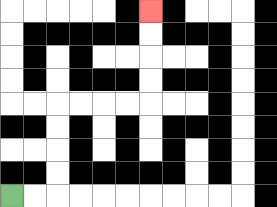{'start': '[0, 8]', 'end': '[6, 0]', 'path_directions': 'R,R,U,U,U,U,R,R,R,R,U,U,U,U', 'path_coordinates': '[[0, 8], [1, 8], [2, 8], [2, 7], [2, 6], [2, 5], [2, 4], [3, 4], [4, 4], [5, 4], [6, 4], [6, 3], [6, 2], [6, 1], [6, 0]]'}